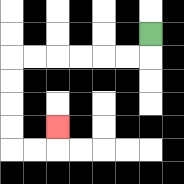{'start': '[6, 1]', 'end': '[2, 5]', 'path_directions': 'D,L,L,L,L,L,L,D,D,D,D,R,R,U', 'path_coordinates': '[[6, 1], [6, 2], [5, 2], [4, 2], [3, 2], [2, 2], [1, 2], [0, 2], [0, 3], [0, 4], [0, 5], [0, 6], [1, 6], [2, 6], [2, 5]]'}